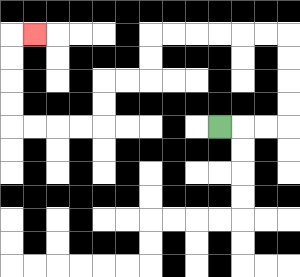{'start': '[9, 5]', 'end': '[1, 1]', 'path_directions': 'R,R,R,U,U,U,U,L,L,L,L,L,L,D,D,L,L,D,D,L,L,L,L,U,U,U,U,R', 'path_coordinates': '[[9, 5], [10, 5], [11, 5], [12, 5], [12, 4], [12, 3], [12, 2], [12, 1], [11, 1], [10, 1], [9, 1], [8, 1], [7, 1], [6, 1], [6, 2], [6, 3], [5, 3], [4, 3], [4, 4], [4, 5], [3, 5], [2, 5], [1, 5], [0, 5], [0, 4], [0, 3], [0, 2], [0, 1], [1, 1]]'}